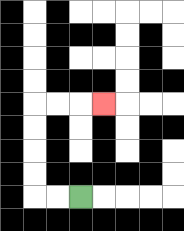{'start': '[3, 8]', 'end': '[4, 4]', 'path_directions': 'L,L,U,U,U,U,R,R,R', 'path_coordinates': '[[3, 8], [2, 8], [1, 8], [1, 7], [1, 6], [1, 5], [1, 4], [2, 4], [3, 4], [4, 4]]'}